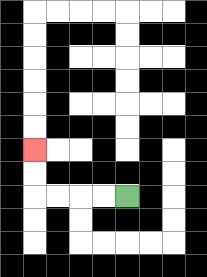{'start': '[5, 8]', 'end': '[1, 6]', 'path_directions': 'L,L,L,L,U,U', 'path_coordinates': '[[5, 8], [4, 8], [3, 8], [2, 8], [1, 8], [1, 7], [1, 6]]'}